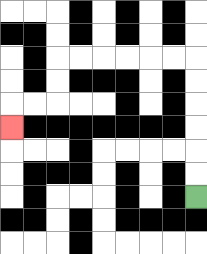{'start': '[8, 8]', 'end': '[0, 5]', 'path_directions': 'U,U,U,U,U,U,L,L,L,L,L,L,D,D,L,L,D', 'path_coordinates': '[[8, 8], [8, 7], [8, 6], [8, 5], [8, 4], [8, 3], [8, 2], [7, 2], [6, 2], [5, 2], [4, 2], [3, 2], [2, 2], [2, 3], [2, 4], [1, 4], [0, 4], [0, 5]]'}